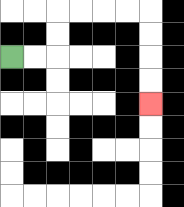{'start': '[0, 2]', 'end': '[6, 4]', 'path_directions': 'R,R,U,U,R,R,R,R,D,D,D,D', 'path_coordinates': '[[0, 2], [1, 2], [2, 2], [2, 1], [2, 0], [3, 0], [4, 0], [5, 0], [6, 0], [6, 1], [6, 2], [6, 3], [6, 4]]'}